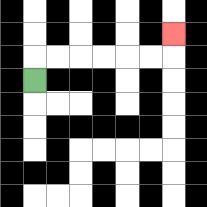{'start': '[1, 3]', 'end': '[7, 1]', 'path_directions': 'U,R,R,R,R,R,R,U', 'path_coordinates': '[[1, 3], [1, 2], [2, 2], [3, 2], [4, 2], [5, 2], [6, 2], [7, 2], [7, 1]]'}